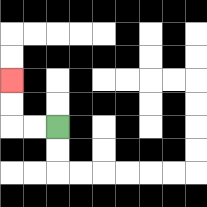{'start': '[2, 5]', 'end': '[0, 3]', 'path_directions': 'L,L,U,U', 'path_coordinates': '[[2, 5], [1, 5], [0, 5], [0, 4], [0, 3]]'}